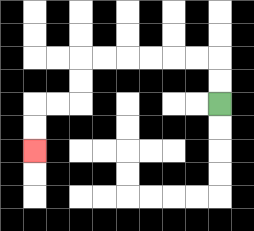{'start': '[9, 4]', 'end': '[1, 6]', 'path_directions': 'U,U,L,L,L,L,L,L,D,D,L,L,D,D', 'path_coordinates': '[[9, 4], [9, 3], [9, 2], [8, 2], [7, 2], [6, 2], [5, 2], [4, 2], [3, 2], [3, 3], [3, 4], [2, 4], [1, 4], [1, 5], [1, 6]]'}